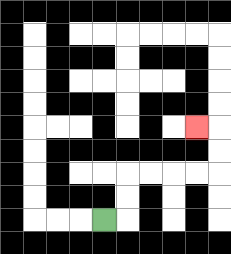{'start': '[4, 9]', 'end': '[8, 5]', 'path_directions': 'R,U,U,R,R,R,R,U,U,L', 'path_coordinates': '[[4, 9], [5, 9], [5, 8], [5, 7], [6, 7], [7, 7], [8, 7], [9, 7], [9, 6], [9, 5], [8, 5]]'}